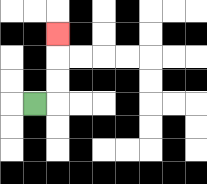{'start': '[1, 4]', 'end': '[2, 1]', 'path_directions': 'R,U,U,U', 'path_coordinates': '[[1, 4], [2, 4], [2, 3], [2, 2], [2, 1]]'}